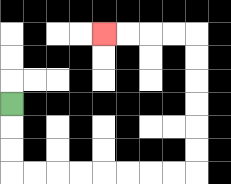{'start': '[0, 4]', 'end': '[4, 1]', 'path_directions': 'D,D,D,R,R,R,R,R,R,R,R,U,U,U,U,U,U,L,L,L,L', 'path_coordinates': '[[0, 4], [0, 5], [0, 6], [0, 7], [1, 7], [2, 7], [3, 7], [4, 7], [5, 7], [6, 7], [7, 7], [8, 7], [8, 6], [8, 5], [8, 4], [8, 3], [8, 2], [8, 1], [7, 1], [6, 1], [5, 1], [4, 1]]'}